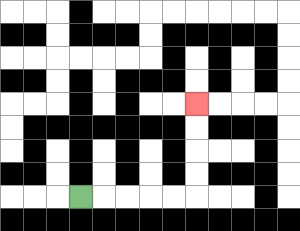{'start': '[3, 8]', 'end': '[8, 4]', 'path_directions': 'R,R,R,R,R,U,U,U,U', 'path_coordinates': '[[3, 8], [4, 8], [5, 8], [6, 8], [7, 8], [8, 8], [8, 7], [8, 6], [8, 5], [8, 4]]'}